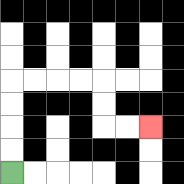{'start': '[0, 7]', 'end': '[6, 5]', 'path_directions': 'U,U,U,U,R,R,R,R,D,D,R,R', 'path_coordinates': '[[0, 7], [0, 6], [0, 5], [0, 4], [0, 3], [1, 3], [2, 3], [3, 3], [4, 3], [4, 4], [4, 5], [5, 5], [6, 5]]'}